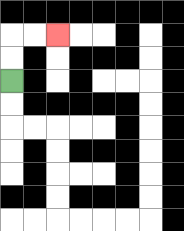{'start': '[0, 3]', 'end': '[2, 1]', 'path_directions': 'U,U,R,R', 'path_coordinates': '[[0, 3], [0, 2], [0, 1], [1, 1], [2, 1]]'}